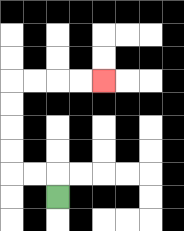{'start': '[2, 8]', 'end': '[4, 3]', 'path_directions': 'U,L,L,U,U,U,U,R,R,R,R', 'path_coordinates': '[[2, 8], [2, 7], [1, 7], [0, 7], [0, 6], [0, 5], [0, 4], [0, 3], [1, 3], [2, 3], [3, 3], [4, 3]]'}